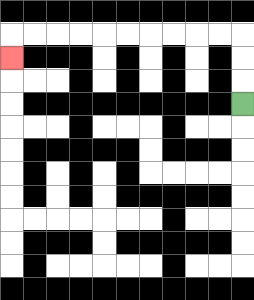{'start': '[10, 4]', 'end': '[0, 2]', 'path_directions': 'U,U,U,L,L,L,L,L,L,L,L,L,L,D', 'path_coordinates': '[[10, 4], [10, 3], [10, 2], [10, 1], [9, 1], [8, 1], [7, 1], [6, 1], [5, 1], [4, 1], [3, 1], [2, 1], [1, 1], [0, 1], [0, 2]]'}